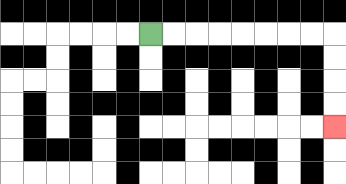{'start': '[6, 1]', 'end': '[14, 5]', 'path_directions': 'R,R,R,R,R,R,R,R,D,D,D,D', 'path_coordinates': '[[6, 1], [7, 1], [8, 1], [9, 1], [10, 1], [11, 1], [12, 1], [13, 1], [14, 1], [14, 2], [14, 3], [14, 4], [14, 5]]'}